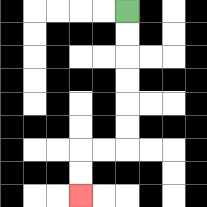{'start': '[5, 0]', 'end': '[3, 8]', 'path_directions': 'D,D,D,D,D,D,L,L,D,D', 'path_coordinates': '[[5, 0], [5, 1], [5, 2], [5, 3], [5, 4], [5, 5], [5, 6], [4, 6], [3, 6], [3, 7], [3, 8]]'}